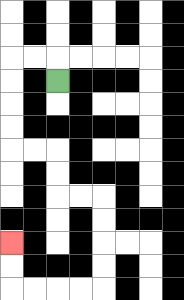{'start': '[2, 3]', 'end': '[0, 10]', 'path_directions': 'U,L,L,D,D,D,D,R,R,D,D,R,R,D,D,D,D,L,L,L,L,U,U', 'path_coordinates': '[[2, 3], [2, 2], [1, 2], [0, 2], [0, 3], [0, 4], [0, 5], [0, 6], [1, 6], [2, 6], [2, 7], [2, 8], [3, 8], [4, 8], [4, 9], [4, 10], [4, 11], [4, 12], [3, 12], [2, 12], [1, 12], [0, 12], [0, 11], [0, 10]]'}